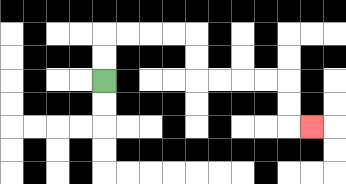{'start': '[4, 3]', 'end': '[13, 5]', 'path_directions': 'U,U,R,R,R,R,D,D,R,R,R,R,D,D,R', 'path_coordinates': '[[4, 3], [4, 2], [4, 1], [5, 1], [6, 1], [7, 1], [8, 1], [8, 2], [8, 3], [9, 3], [10, 3], [11, 3], [12, 3], [12, 4], [12, 5], [13, 5]]'}